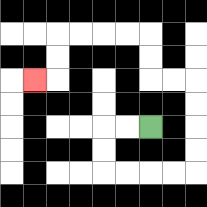{'start': '[6, 5]', 'end': '[1, 3]', 'path_directions': 'L,L,D,D,R,R,R,R,U,U,U,U,L,L,U,U,L,L,L,L,D,D,L', 'path_coordinates': '[[6, 5], [5, 5], [4, 5], [4, 6], [4, 7], [5, 7], [6, 7], [7, 7], [8, 7], [8, 6], [8, 5], [8, 4], [8, 3], [7, 3], [6, 3], [6, 2], [6, 1], [5, 1], [4, 1], [3, 1], [2, 1], [2, 2], [2, 3], [1, 3]]'}